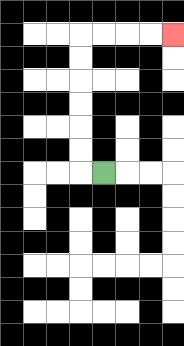{'start': '[4, 7]', 'end': '[7, 1]', 'path_directions': 'L,U,U,U,U,U,U,R,R,R,R', 'path_coordinates': '[[4, 7], [3, 7], [3, 6], [3, 5], [3, 4], [3, 3], [3, 2], [3, 1], [4, 1], [5, 1], [6, 1], [7, 1]]'}